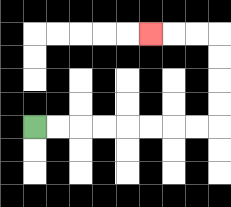{'start': '[1, 5]', 'end': '[6, 1]', 'path_directions': 'R,R,R,R,R,R,R,R,U,U,U,U,L,L,L', 'path_coordinates': '[[1, 5], [2, 5], [3, 5], [4, 5], [5, 5], [6, 5], [7, 5], [8, 5], [9, 5], [9, 4], [9, 3], [9, 2], [9, 1], [8, 1], [7, 1], [6, 1]]'}